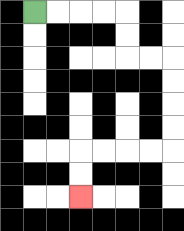{'start': '[1, 0]', 'end': '[3, 8]', 'path_directions': 'R,R,R,R,D,D,R,R,D,D,D,D,L,L,L,L,D,D', 'path_coordinates': '[[1, 0], [2, 0], [3, 0], [4, 0], [5, 0], [5, 1], [5, 2], [6, 2], [7, 2], [7, 3], [7, 4], [7, 5], [7, 6], [6, 6], [5, 6], [4, 6], [3, 6], [3, 7], [3, 8]]'}